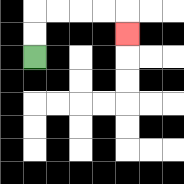{'start': '[1, 2]', 'end': '[5, 1]', 'path_directions': 'U,U,R,R,R,R,D', 'path_coordinates': '[[1, 2], [1, 1], [1, 0], [2, 0], [3, 0], [4, 0], [5, 0], [5, 1]]'}